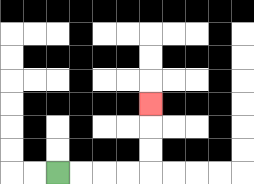{'start': '[2, 7]', 'end': '[6, 4]', 'path_directions': 'R,R,R,R,U,U,U', 'path_coordinates': '[[2, 7], [3, 7], [4, 7], [5, 7], [6, 7], [6, 6], [6, 5], [6, 4]]'}